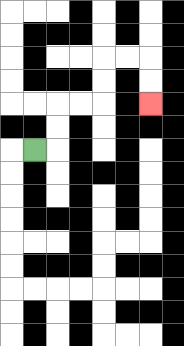{'start': '[1, 6]', 'end': '[6, 4]', 'path_directions': 'R,U,U,R,R,U,U,R,R,D,D', 'path_coordinates': '[[1, 6], [2, 6], [2, 5], [2, 4], [3, 4], [4, 4], [4, 3], [4, 2], [5, 2], [6, 2], [6, 3], [6, 4]]'}